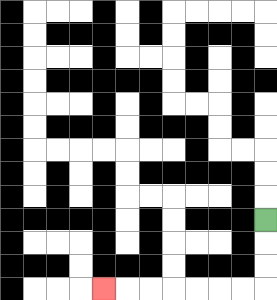{'start': '[11, 9]', 'end': '[4, 12]', 'path_directions': 'D,D,D,L,L,L,L,L,L,L', 'path_coordinates': '[[11, 9], [11, 10], [11, 11], [11, 12], [10, 12], [9, 12], [8, 12], [7, 12], [6, 12], [5, 12], [4, 12]]'}